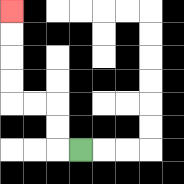{'start': '[3, 6]', 'end': '[0, 0]', 'path_directions': 'L,U,U,L,L,U,U,U,U', 'path_coordinates': '[[3, 6], [2, 6], [2, 5], [2, 4], [1, 4], [0, 4], [0, 3], [0, 2], [0, 1], [0, 0]]'}